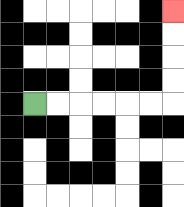{'start': '[1, 4]', 'end': '[7, 0]', 'path_directions': 'R,R,R,R,R,R,U,U,U,U', 'path_coordinates': '[[1, 4], [2, 4], [3, 4], [4, 4], [5, 4], [6, 4], [7, 4], [7, 3], [7, 2], [7, 1], [7, 0]]'}